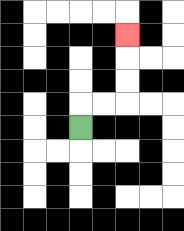{'start': '[3, 5]', 'end': '[5, 1]', 'path_directions': 'U,R,R,U,U,U', 'path_coordinates': '[[3, 5], [3, 4], [4, 4], [5, 4], [5, 3], [5, 2], [5, 1]]'}